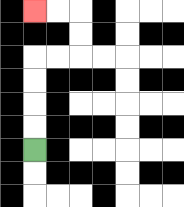{'start': '[1, 6]', 'end': '[1, 0]', 'path_directions': 'U,U,U,U,R,R,U,U,L,L', 'path_coordinates': '[[1, 6], [1, 5], [1, 4], [1, 3], [1, 2], [2, 2], [3, 2], [3, 1], [3, 0], [2, 0], [1, 0]]'}